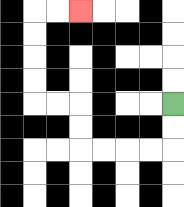{'start': '[7, 4]', 'end': '[3, 0]', 'path_directions': 'D,D,L,L,L,L,U,U,L,L,U,U,U,U,R,R', 'path_coordinates': '[[7, 4], [7, 5], [7, 6], [6, 6], [5, 6], [4, 6], [3, 6], [3, 5], [3, 4], [2, 4], [1, 4], [1, 3], [1, 2], [1, 1], [1, 0], [2, 0], [3, 0]]'}